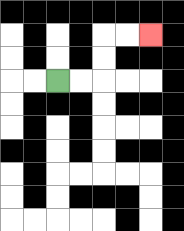{'start': '[2, 3]', 'end': '[6, 1]', 'path_directions': 'R,R,U,U,R,R', 'path_coordinates': '[[2, 3], [3, 3], [4, 3], [4, 2], [4, 1], [5, 1], [6, 1]]'}